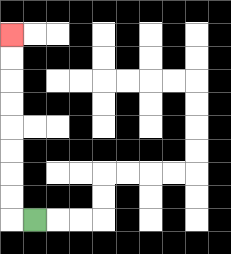{'start': '[1, 9]', 'end': '[0, 1]', 'path_directions': 'L,U,U,U,U,U,U,U,U', 'path_coordinates': '[[1, 9], [0, 9], [0, 8], [0, 7], [0, 6], [0, 5], [0, 4], [0, 3], [0, 2], [0, 1]]'}